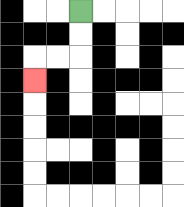{'start': '[3, 0]', 'end': '[1, 3]', 'path_directions': 'D,D,L,L,D', 'path_coordinates': '[[3, 0], [3, 1], [3, 2], [2, 2], [1, 2], [1, 3]]'}